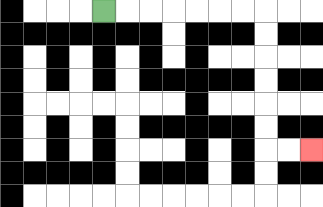{'start': '[4, 0]', 'end': '[13, 6]', 'path_directions': 'R,R,R,R,R,R,R,D,D,D,D,D,D,R,R', 'path_coordinates': '[[4, 0], [5, 0], [6, 0], [7, 0], [8, 0], [9, 0], [10, 0], [11, 0], [11, 1], [11, 2], [11, 3], [11, 4], [11, 5], [11, 6], [12, 6], [13, 6]]'}